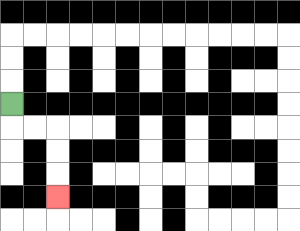{'start': '[0, 4]', 'end': '[2, 8]', 'path_directions': 'D,R,R,D,D,D', 'path_coordinates': '[[0, 4], [0, 5], [1, 5], [2, 5], [2, 6], [2, 7], [2, 8]]'}